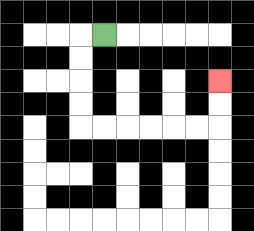{'start': '[4, 1]', 'end': '[9, 3]', 'path_directions': 'L,D,D,D,D,R,R,R,R,R,R,U,U', 'path_coordinates': '[[4, 1], [3, 1], [3, 2], [3, 3], [3, 4], [3, 5], [4, 5], [5, 5], [6, 5], [7, 5], [8, 5], [9, 5], [9, 4], [9, 3]]'}